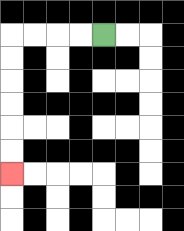{'start': '[4, 1]', 'end': '[0, 7]', 'path_directions': 'L,L,L,L,D,D,D,D,D,D', 'path_coordinates': '[[4, 1], [3, 1], [2, 1], [1, 1], [0, 1], [0, 2], [0, 3], [0, 4], [0, 5], [0, 6], [0, 7]]'}